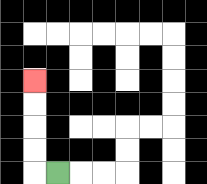{'start': '[2, 7]', 'end': '[1, 3]', 'path_directions': 'L,U,U,U,U', 'path_coordinates': '[[2, 7], [1, 7], [1, 6], [1, 5], [1, 4], [1, 3]]'}